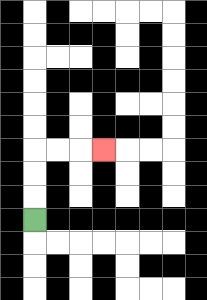{'start': '[1, 9]', 'end': '[4, 6]', 'path_directions': 'U,U,U,R,R,R', 'path_coordinates': '[[1, 9], [1, 8], [1, 7], [1, 6], [2, 6], [3, 6], [4, 6]]'}